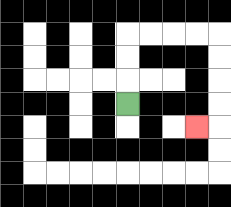{'start': '[5, 4]', 'end': '[8, 5]', 'path_directions': 'U,U,U,R,R,R,R,D,D,D,D,L', 'path_coordinates': '[[5, 4], [5, 3], [5, 2], [5, 1], [6, 1], [7, 1], [8, 1], [9, 1], [9, 2], [9, 3], [9, 4], [9, 5], [8, 5]]'}